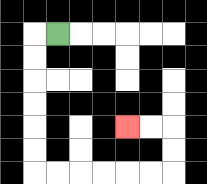{'start': '[2, 1]', 'end': '[5, 5]', 'path_directions': 'L,D,D,D,D,D,D,R,R,R,R,R,R,U,U,L,L', 'path_coordinates': '[[2, 1], [1, 1], [1, 2], [1, 3], [1, 4], [1, 5], [1, 6], [1, 7], [2, 7], [3, 7], [4, 7], [5, 7], [6, 7], [7, 7], [7, 6], [7, 5], [6, 5], [5, 5]]'}